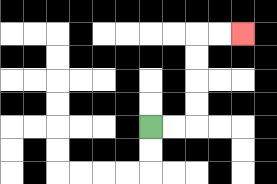{'start': '[6, 5]', 'end': '[10, 1]', 'path_directions': 'R,R,U,U,U,U,R,R', 'path_coordinates': '[[6, 5], [7, 5], [8, 5], [8, 4], [8, 3], [8, 2], [8, 1], [9, 1], [10, 1]]'}